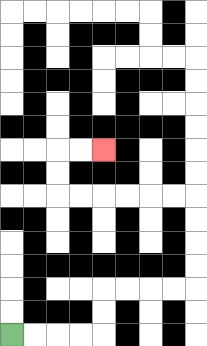{'start': '[0, 14]', 'end': '[4, 6]', 'path_directions': 'R,R,R,R,U,U,R,R,R,R,U,U,U,U,L,L,L,L,L,L,U,U,R,R', 'path_coordinates': '[[0, 14], [1, 14], [2, 14], [3, 14], [4, 14], [4, 13], [4, 12], [5, 12], [6, 12], [7, 12], [8, 12], [8, 11], [8, 10], [8, 9], [8, 8], [7, 8], [6, 8], [5, 8], [4, 8], [3, 8], [2, 8], [2, 7], [2, 6], [3, 6], [4, 6]]'}